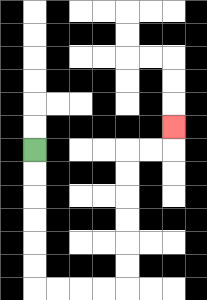{'start': '[1, 6]', 'end': '[7, 5]', 'path_directions': 'D,D,D,D,D,D,R,R,R,R,U,U,U,U,U,U,R,R,U', 'path_coordinates': '[[1, 6], [1, 7], [1, 8], [1, 9], [1, 10], [1, 11], [1, 12], [2, 12], [3, 12], [4, 12], [5, 12], [5, 11], [5, 10], [5, 9], [5, 8], [5, 7], [5, 6], [6, 6], [7, 6], [7, 5]]'}